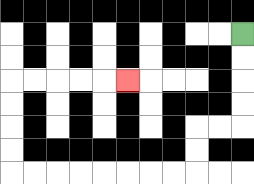{'start': '[10, 1]', 'end': '[5, 3]', 'path_directions': 'D,D,D,D,L,L,D,D,L,L,L,L,L,L,L,L,U,U,U,U,R,R,R,R,R', 'path_coordinates': '[[10, 1], [10, 2], [10, 3], [10, 4], [10, 5], [9, 5], [8, 5], [8, 6], [8, 7], [7, 7], [6, 7], [5, 7], [4, 7], [3, 7], [2, 7], [1, 7], [0, 7], [0, 6], [0, 5], [0, 4], [0, 3], [1, 3], [2, 3], [3, 3], [4, 3], [5, 3]]'}